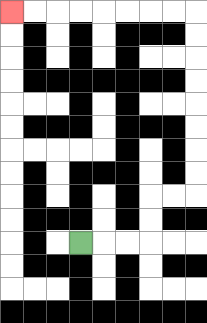{'start': '[3, 10]', 'end': '[0, 0]', 'path_directions': 'R,R,R,U,U,R,R,U,U,U,U,U,U,U,U,L,L,L,L,L,L,L,L', 'path_coordinates': '[[3, 10], [4, 10], [5, 10], [6, 10], [6, 9], [6, 8], [7, 8], [8, 8], [8, 7], [8, 6], [8, 5], [8, 4], [8, 3], [8, 2], [8, 1], [8, 0], [7, 0], [6, 0], [5, 0], [4, 0], [3, 0], [2, 0], [1, 0], [0, 0]]'}